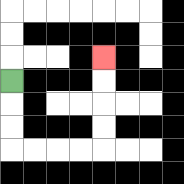{'start': '[0, 3]', 'end': '[4, 2]', 'path_directions': 'D,D,D,R,R,R,R,U,U,U,U', 'path_coordinates': '[[0, 3], [0, 4], [0, 5], [0, 6], [1, 6], [2, 6], [3, 6], [4, 6], [4, 5], [4, 4], [4, 3], [4, 2]]'}